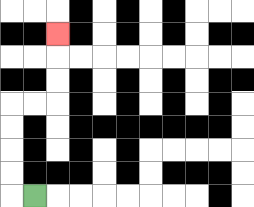{'start': '[1, 8]', 'end': '[2, 1]', 'path_directions': 'L,U,U,U,U,R,R,U,U,U', 'path_coordinates': '[[1, 8], [0, 8], [0, 7], [0, 6], [0, 5], [0, 4], [1, 4], [2, 4], [2, 3], [2, 2], [2, 1]]'}